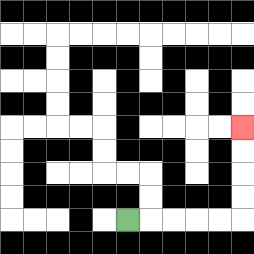{'start': '[5, 9]', 'end': '[10, 5]', 'path_directions': 'R,R,R,R,R,U,U,U,U', 'path_coordinates': '[[5, 9], [6, 9], [7, 9], [8, 9], [9, 9], [10, 9], [10, 8], [10, 7], [10, 6], [10, 5]]'}